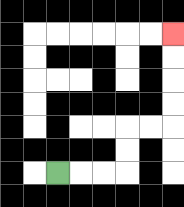{'start': '[2, 7]', 'end': '[7, 1]', 'path_directions': 'R,R,R,U,U,R,R,U,U,U,U', 'path_coordinates': '[[2, 7], [3, 7], [4, 7], [5, 7], [5, 6], [5, 5], [6, 5], [7, 5], [7, 4], [7, 3], [7, 2], [7, 1]]'}